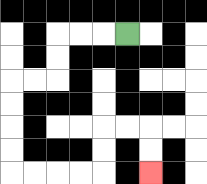{'start': '[5, 1]', 'end': '[6, 7]', 'path_directions': 'L,L,L,D,D,L,L,D,D,D,D,R,R,R,R,U,U,R,R,D,D', 'path_coordinates': '[[5, 1], [4, 1], [3, 1], [2, 1], [2, 2], [2, 3], [1, 3], [0, 3], [0, 4], [0, 5], [0, 6], [0, 7], [1, 7], [2, 7], [3, 7], [4, 7], [4, 6], [4, 5], [5, 5], [6, 5], [6, 6], [6, 7]]'}